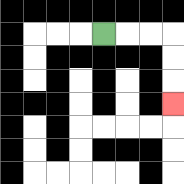{'start': '[4, 1]', 'end': '[7, 4]', 'path_directions': 'R,R,R,D,D,D', 'path_coordinates': '[[4, 1], [5, 1], [6, 1], [7, 1], [7, 2], [7, 3], [7, 4]]'}